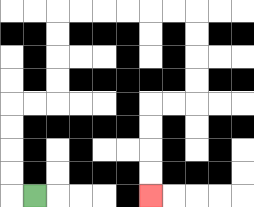{'start': '[1, 8]', 'end': '[6, 8]', 'path_directions': 'L,U,U,U,U,R,R,U,U,U,U,R,R,R,R,R,R,D,D,D,D,L,L,D,D,D,D', 'path_coordinates': '[[1, 8], [0, 8], [0, 7], [0, 6], [0, 5], [0, 4], [1, 4], [2, 4], [2, 3], [2, 2], [2, 1], [2, 0], [3, 0], [4, 0], [5, 0], [6, 0], [7, 0], [8, 0], [8, 1], [8, 2], [8, 3], [8, 4], [7, 4], [6, 4], [6, 5], [6, 6], [6, 7], [6, 8]]'}